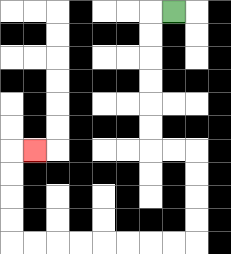{'start': '[7, 0]', 'end': '[1, 6]', 'path_directions': 'L,D,D,D,D,D,D,R,R,D,D,D,D,L,L,L,L,L,L,L,L,U,U,U,U,R', 'path_coordinates': '[[7, 0], [6, 0], [6, 1], [6, 2], [6, 3], [6, 4], [6, 5], [6, 6], [7, 6], [8, 6], [8, 7], [8, 8], [8, 9], [8, 10], [7, 10], [6, 10], [5, 10], [4, 10], [3, 10], [2, 10], [1, 10], [0, 10], [0, 9], [0, 8], [0, 7], [0, 6], [1, 6]]'}